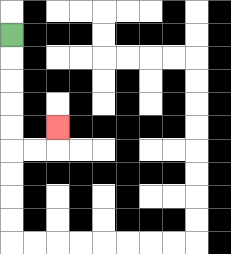{'start': '[0, 1]', 'end': '[2, 5]', 'path_directions': 'D,D,D,D,D,R,R,U', 'path_coordinates': '[[0, 1], [0, 2], [0, 3], [0, 4], [0, 5], [0, 6], [1, 6], [2, 6], [2, 5]]'}